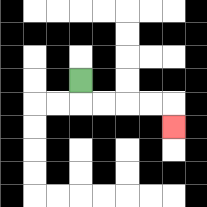{'start': '[3, 3]', 'end': '[7, 5]', 'path_directions': 'D,R,R,R,R,D', 'path_coordinates': '[[3, 3], [3, 4], [4, 4], [5, 4], [6, 4], [7, 4], [7, 5]]'}